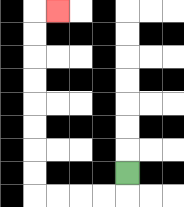{'start': '[5, 7]', 'end': '[2, 0]', 'path_directions': 'D,L,L,L,L,U,U,U,U,U,U,U,U,R', 'path_coordinates': '[[5, 7], [5, 8], [4, 8], [3, 8], [2, 8], [1, 8], [1, 7], [1, 6], [1, 5], [1, 4], [1, 3], [1, 2], [1, 1], [1, 0], [2, 0]]'}